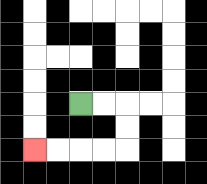{'start': '[3, 4]', 'end': '[1, 6]', 'path_directions': 'R,R,D,D,L,L,L,L', 'path_coordinates': '[[3, 4], [4, 4], [5, 4], [5, 5], [5, 6], [4, 6], [3, 6], [2, 6], [1, 6]]'}